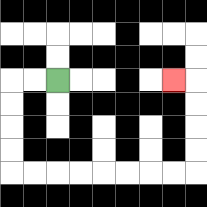{'start': '[2, 3]', 'end': '[7, 3]', 'path_directions': 'L,L,D,D,D,D,R,R,R,R,R,R,R,R,U,U,U,U,L', 'path_coordinates': '[[2, 3], [1, 3], [0, 3], [0, 4], [0, 5], [0, 6], [0, 7], [1, 7], [2, 7], [3, 7], [4, 7], [5, 7], [6, 7], [7, 7], [8, 7], [8, 6], [8, 5], [8, 4], [8, 3], [7, 3]]'}